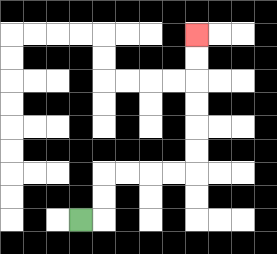{'start': '[3, 9]', 'end': '[8, 1]', 'path_directions': 'R,U,U,R,R,R,R,U,U,U,U,U,U', 'path_coordinates': '[[3, 9], [4, 9], [4, 8], [4, 7], [5, 7], [6, 7], [7, 7], [8, 7], [8, 6], [8, 5], [8, 4], [8, 3], [8, 2], [8, 1]]'}